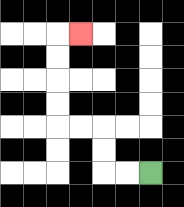{'start': '[6, 7]', 'end': '[3, 1]', 'path_directions': 'L,L,U,U,L,L,U,U,U,U,R', 'path_coordinates': '[[6, 7], [5, 7], [4, 7], [4, 6], [4, 5], [3, 5], [2, 5], [2, 4], [2, 3], [2, 2], [2, 1], [3, 1]]'}